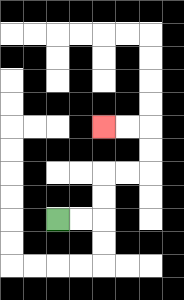{'start': '[2, 9]', 'end': '[4, 5]', 'path_directions': 'R,R,U,U,R,R,U,U,L,L', 'path_coordinates': '[[2, 9], [3, 9], [4, 9], [4, 8], [4, 7], [5, 7], [6, 7], [6, 6], [6, 5], [5, 5], [4, 5]]'}